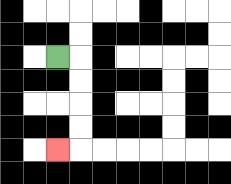{'start': '[2, 2]', 'end': '[2, 6]', 'path_directions': 'R,D,D,D,D,L', 'path_coordinates': '[[2, 2], [3, 2], [3, 3], [3, 4], [3, 5], [3, 6], [2, 6]]'}